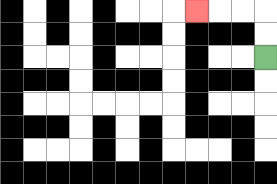{'start': '[11, 2]', 'end': '[8, 0]', 'path_directions': 'U,U,L,L,L', 'path_coordinates': '[[11, 2], [11, 1], [11, 0], [10, 0], [9, 0], [8, 0]]'}